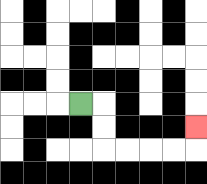{'start': '[3, 4]', 'end': '[8, 5]', 'path_directions': 'R,D,D,R,R,R,R,U', 'path_coordinates': '[[3, 4], [4, 4], [4, 5], [4, 6], [5, 6], [6, 6], [7, 6], [8, 6], [8, 5]]'}